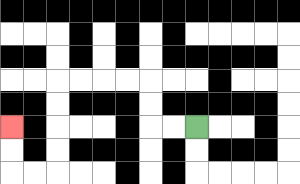{'start': '[8, 5]', 'end': '[0, 5]', 'path_directions': 'L,L,U,U,L,L,L,L,D,D,D,D,L,L,U,U', 'path_coordinates': '[[8, 5], [7, 5], [6, 5], [6, 4], [6, 3], [5, 3], [4, 3], [3, 3], [2, 3], [2, 4], [2, 5], [2, 6], [2, 7], [1, 7], [0, 7], [0, 6], [0, 5]]'}